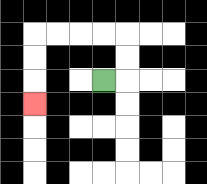{'start': '[4, 3]', 'end': '[1, 4]', 'path_directions': 'R,U,U,L,L,L,L,D,D,D', 'path_coordinates': '[[4, 3], [5, 3], [5, 2], [5, 1], [4, 1], [3, 1], [2, 1], [1, 1], [1, 2], [1, 3], [1, 4]]'}